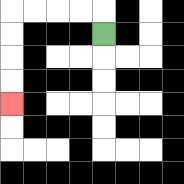{'start': '[4, 1]', 'end': '[0, 4]', 'path_directions': 'U,L,L,L,L,D,D,D,D', 'path_coordinates': '[[4, 1], [4, 0], [3, 0], [2, 0], [1, 0], [0, 0], [0, 1], [0, 2], [0, 3], [0, 4]]'}